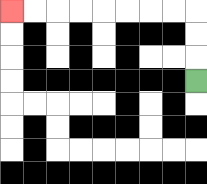{'start': '[8, 3]', 'end': '[0, 0]', 'path_directions': 'U,U,U,L,L,L,L,L,L,L,L', 'path_coordinates': '[[8, 3], [8, 2], [8, 1], [8, 0], [7, 0], [6, 0], [5, 0], [4, 0], [3, 0], [2, 0], [1, 0], [0, 0]]'}